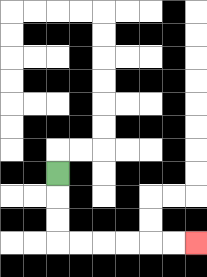{'start': '[2, 7]', 'end': '[8, 10]', 'path_directions': 'D,D,D,R,R,R,R,R,R', 'path_coordinates': '[[2, 7], [2, 8], [2, 9], [2, 10], [3, 10], [4, 10], [5, 10], [6, 10], [7, 10], [8, 10]]'}